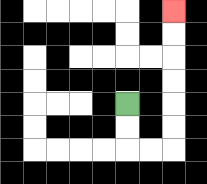{'start': '[5, 4]', 'end': '[7, 0]', 'path_directions': 'D,D,R,R,U,U,U,U,U,U', 'path_coordinates': '[[5, 4], [5, 5], [5, 6], [6, 6], [7, 6], [7, 5], [7, 4], [7, 3], [7, 2], [7, 1], [7, 0]]'}